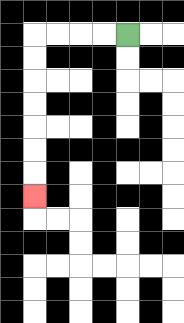{'start': '[5, 1]', 'end': '[1, 8]', 'path_directions': 'L,L,L,L,D,D,D,D,D,D,D', 'path_coordinates': '[[5, 1], [4, 1], [3, 1], [2, 1], [1, 1], [1, 2], [1, 3], [1, 4], [1, 5], [1, 6], [1, 7], [1, 8]]'}